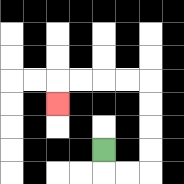{'start': '[4, 6]', 'end': '[2, 4]', 'path_directions': 'D,R,R,U,U,U,U,L,L,L,L,D', 'path_coordinates': '[[4, 6], [4, 7], [5, 7], [6, 7], [6, 6], [6, 5], [6, 4], [6, 3], [5, 3], [4, 3], [3, 3], [2, 3], [2, 4]]'}